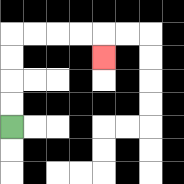{'start': '[0, 5]', 'end': '[4, 2]', 'path_directions': 'U,U,U,U,R,R,R,R,D', 'path_coordinates': '[[0, 5], [0, 4], [0, 3], [0, 2], [0, 1], [1, 1], [2, 1], [3, 1], [4, 1], [4, 2]]'}